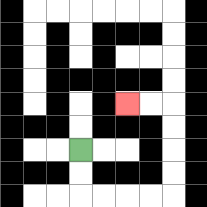{'start': '[3, 6]', 'end': '[5, 4]', 'path_directions': 'D,D,R,R,R,R,U,U,U,U,L,L', 'path_coordinates': '[[3, 6], [3, 7], [3, 8], [4, 8], [5, 8], [6, 8], [7, 8], [7, 7], [7, 6], [7, 5], [7, 4], [6, 4], [5, 4]]'}